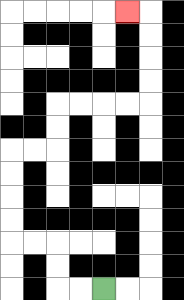{'start': '[4, 12]', 'end': '[5, 0]', 'path_directions': 'L,L,U,U,L,L,U,U,U,U,R,R,U,U,R,R,R,R,U,U,U,U,L', 'path_coordinates': '[[4, 12], [3, 12], [2, 12], [2, 11], [2, 10], [1, 10], [0, 10], [0, 9], [0, 8], [0, 7], [0, 6], [1, 6], [2, 6], [2, 5], [2, 4], [3, 4], [4, 4], [5, 4], [6, 4], [6, 3], [6, 2], [6, 1], [6, 0], [5, 0]]'}